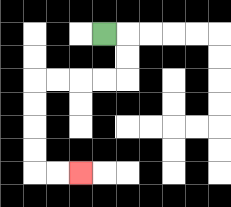{'start': '[4, 1]', 'end': '[3, 7]', 'path_directions': 'R,D,D,L,L,L,L,D,D,D,D,R,R', 'path_coordinates': '[[4, 1], [5, 1], [5, 2], [5, 3], [4, 3], [3, 3], [2, 3], [1, 3], [1, 4], [1, 5], [1, 6], [1, 7], [2, 7], [3, 7]]'}